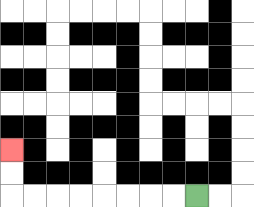{'start': '[8, 8]', 'end': '[0, 6]', 'path_directions': 'L,L,L,L,L,L,L,L,U,U', 'path_coordinates': '[[8, 8], [7, 8], [6, 8], [5, 8], [4, 8], [3, 8], [2, 8], [1, 8], [0, 8], [0, 7], [0, 6]]'}